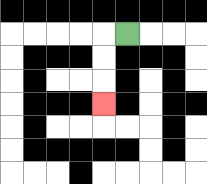{'start': '[5, 1]', 'end': '[4, 4]', 'path_directions': 'L,D,D,D', 'path_coordinates': '[[5, 1], [4, 1], [4, 2], [4, 3], [4, 4]]'}